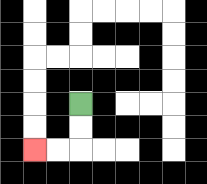{'start': '[3, 4]', 'end': '[1, 6]', 'path_directions': 'D,D,L,L', 'path_coordinates': '[[3, 4], [3, 5], [3, 6], [2, 6], [1, 6]]'}